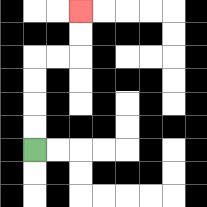{'start': '[1, 6]', 'end': '[3, 0]', 'path_directions': 'U,U,U,U,R,R,U,U', 'path_coordinates': '[[1, 6], [1, 5], [1, 4], [1, 3], [1, 2], [2, 2], [3, 2], [3, 1], [3, 0]]'}